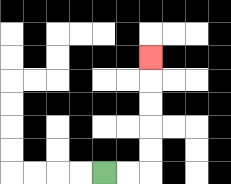{'start': '[4, 7]', 'end': '[6, 2]', 'path_directions': 'R,R,U,U,U,U,U', 'path_coordinates': '[[4, 7], [5, 7], [6, 7], [6, 6], [6, 5], [6, 4], [6, 3], [6, 2]]'}